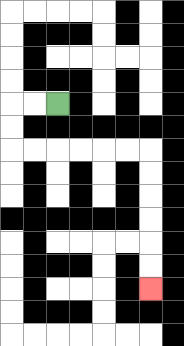{'start': '[2, 4]', 'end': '[6, 12]', 'path_directions': 'L,L,D,D,R,R,R,R,R,R,D,D,D,D,D,D', 'path_coordinates': '[[2, 4], [1, 4], [0, 4], [0, 5], [0, 6], [1, 6], [2, 6], [3, 6], [4, 6], [5, 6], [6, 6], [6, 7], [6, 8], [6, 9], [6, 10], [6, 11], [6, 12]]'}